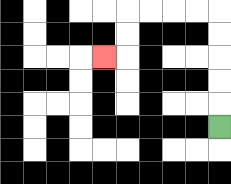{'start': '[9, 5]', 'end': '[4, 2]', 'path_directions': 'U,U,U,U,U,L,L,L,L,D,D,L', 'path_coordinates': '[[9, 5], [9, 4], [9, 3], [9, 2], [9, 1], [9, 0], [8, 0], [7, 0], [6, 0], [5, 0], [5, 1], [5, 2], [4, 2]]'}